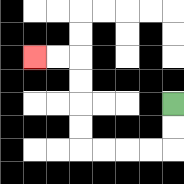{'start': '[7, 4]', 'end': '[1, 2]', 'path_directions': 'D,D,L,L,L,L,U,U,U,U,L,L', 'path_coordinates': '[[7, 4], [7, 5], [7, 6], [6, 6], [5, 6], [4, 6], [3, 6], [3, 5], [3, 4], [3, 3], [3, 2], [2, 2], [1, 2]]'}